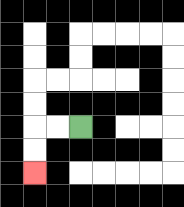{'start': '[3, 5]', 'end': '[1, 7]', 'path_directions': 'L,L,D,D', 'path_coordinates': '[[3, 5], [2, 5], [1, 5], [1, 6], [1, 7]]'}